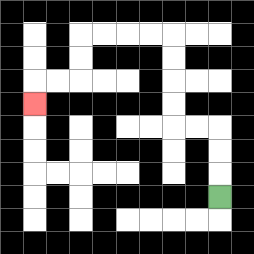{'start': '[9, 8]', 'end': '[1, 4]', 'path_directions': 'U,U,U,L,L,U,U,U,U,L,L,L,L,D,D,L,L,D', 'path_coordinates': '[[9, 8], [9, 7], [9, 6], [9, 5], [8, 5], [7, 5], [7, 4], [7, 3], [7, 2], [7, 1], [6, 1], [5, 1], [4, 1], [3, 1], [3, 2], [3, 3], [2, 3], [1, 3], [1, 4]]'}